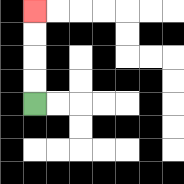{'start': '[1, 4]', 'end': '[1, 0]', 'path_directions': 'U,U,U,U', 'path_coordinates': '[[1, 4], [1, 3], [1, 2], [1, 1], [1, 0]]'}